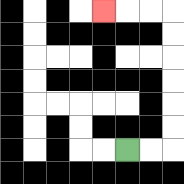{'start': '[5, 6]', 'end': '[4, 0]', 'path_directions': 'R,R,U,U,U,U,U,U,L,L,L', 'path_coordinates': '[[5, 6], [6, 6], [7, 6], [7, 5], [7, 4], [7, 3], [7, 2], [7, 1], [7, 0], [6, 0], [5, 0], [4, 0]]'}